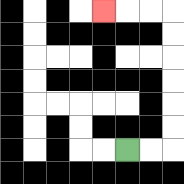{'start': '[5, 6]', 'end': '[4, 0]', 'path_directions': 'R,R,U,U,U,U,U,U,L,L,L', 'path_coordinates': '[[5, 6], [6, 6], [7, 6], [7, 5], [7, 4], [7, 3], [7, 2], [7, 1], [7, 0], [6, 0], [5, 0], [4, 0]]'}